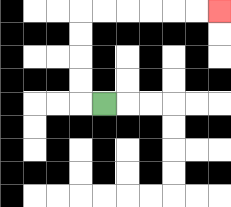{'start': '[4, 4]', 'end': '[9, 0]', 'path_directions': 'L,U,U,U,U,R,R,R,R,R,R', 'path_coordinates': '[[4, 4], [3, 4], [3, 3], [3, 2], [3, 1], [3, 0], [4, 0], [5, 0], [6, 0], [7, 0], [8, 0], [9, 0]]'}